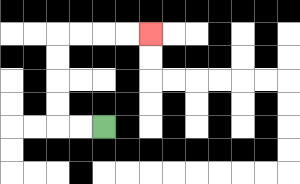{'start': '[4, 5]', 'end': '[6, 1]', 'path_directions': 'L,L,U,U,U,U,R,R,R,R', 'path_coordinates': '[[4, 5], [3, 5], [2, 5], [2, 4], [2, 3], [2, 2], [2, 1], [3, 1], [4, 1], [5, 1], [6, 1]]'}